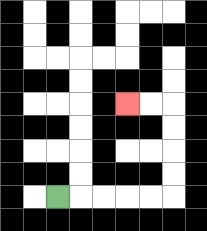{'start': '[2, 8]', 'end': '[5, 4]', 'path_directions': 'R,R,R,R,R,U,U,U,U,L,L', 'path_coordinates': '[[2, 8], [3, 8], [4, 8], [5, 8], [6, 8], [7, 8], [7, 7], [7, 6], [7, 5], [7, 4], [6, 4], [5, 4]]'}